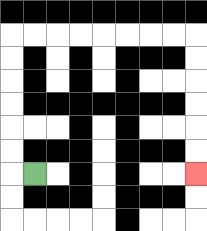{'start': '[1, 7]', 'end': '[8, 7]', 'path_directions': 'L,U,U,U,U,U,U,R,R,R,R,R,R,R,R,D,D,D,D,D,D', 'path_coordinates': '[[1, 7], [0, 7], [0, 6], [0, 5], [0, 4], [0, 3], [0, 2], [0, 1], [1, 1], [2, 1], [3, 1], [4, 1], [5, 1], [6, 1], [7, 1], [8, 1], [8, 2], [8, 3], [8, 4], [8, 5], [8, 6], [8, 7]]'}